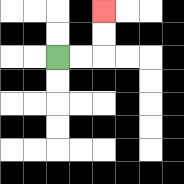{'start': '[2, 2]', 'end': '[4, 0]', 'path_directions': 'R,R,U,U', 'path_coordinates': '[[2, 2], [3, 2], [4, 2], [4, 1], [4, 0]]'}